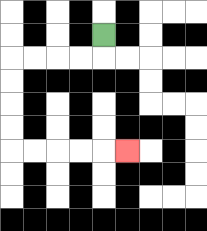{'start': '[4, 1]', 'end': '[5, 6]', 'path_directions': 'D,L,L,L,L,D,D,D,D,R,R,R,R,R', 'path_coordinates': '[[4, 1], [4, 2], [3, 2], [2, 2], [1, 2], [0, 2], [0, 3], [0, 4], [0, 5], [0, 6], [1, 6], [2, 6], [3, 6], [4, 6], [5, 6]]'}